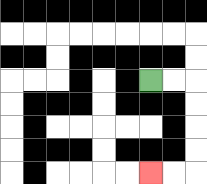{'start': '[6, 3]', 'end': '[6, 7]', 'path_directions': 'R,R,D,D,D,D,L,L', 'path_coordinates': '[[6, 3], [7, 3], [8, 3], [8, 4], [8, 5], [8, 6], [8, 7], [7, 7], [6, 7]]'}